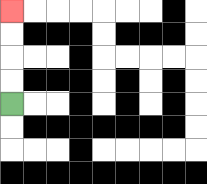{'start': '[0, 4]', 'end': '[0, 0]', 'path_directions': 'U,U,U,U', 'path_coordinates': '[[0, 4], [0, 3], [0, 2], [0, 1], [0, 0]]'}